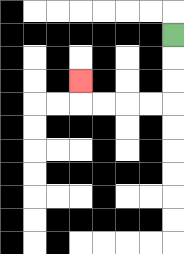{'start': '[7, 1]', 'end': '[3, 3]', 'path_directions': 'D,D,D,L,L,L,L,U', 'path_coordinates': '[[7, 1], [7, 2], [7, 3], [7, 4], [6, 4], [5, 4], [4, 4], [3, 4], [3, 3]]'}